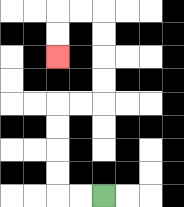{'start': '[4, 8]', 'end': '[2, 2]', 'path_directions': 'L,L,U,U,U,U,R,R,U,U,U,U,L,L,D,D', 'path_coordinates': '[[4, 8], [3, 8], [2, 8], [2, 7], [2, 6], [2, 5], [2, 4], [3, 4], [4, 4], [4, 3], [4, 2], [4, 1], [4, 0], [3, 0], [2, 0], [2, 1], [2, 2]]'}